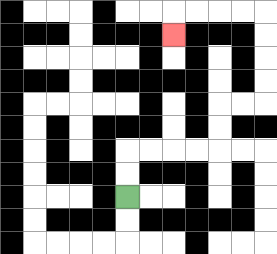{'start': '[5, 8]', 'end': '[7, 1]', 'path_directions': 'U,U,R,R,R,R,U,U,R,R,U,U,U,U,L,L,L,L,D', 'path_coordinates': '[[5, 8], [5, 7], [5, 6], [6, 6], [7, 6], [8, 6], [9, 6], [9, 5], [9, 4], [10, 4], [11, 4], [11, 3], [11, 2], [11, 1], [11, 0], [10, 0], [9, 0], [8, 0], [7, 0], [7, 1]]'}